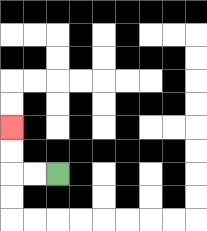{'start': '[2, 7]', 'end': '[0, 5]', 'path_directions': 'L,L,U,U', 'path_coordinates': '[[2, 7], [1, 7], [0, 7], [0, 6], [0, 5]]'}